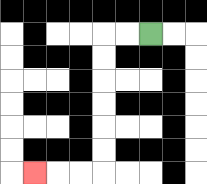{'start': '[6, 1]', 'end': '[1, 7]', 'path_directions': 'L,L,D,D,D,D,D,D,L,L,L', 'path_coordinates': '[[6, 1], [5, 1], [4, 1], [4, 2], [4, 3], [4, 4], [4, 5], [4, 6], [4, 7], [3, 7], [2, 7], [1, 7]]'}